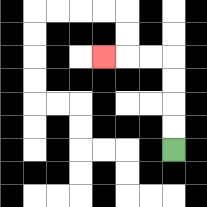{'start': '[7, 6]', 'end': '[4, 2]', 'path_directions': 'U,U,U,U,L,L,L', 'path_coordinates': '[[7, 6], [7, 5], [7, 4], [7, 3], [7, 2], [6, 2], [5, 2], [4, 2]]'}